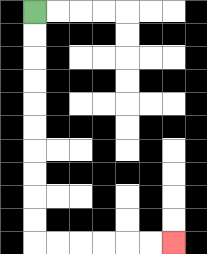{'start': '[1, 0]', 'end': '[7, 10]', 'path_directions': 'D,D,D,D,D,D,D,D,D,D,R,R,R,R,R,R', 'path_coordinates': '[[1, 0], [1, 1], [1, 2], [1, 3], [1, 4], [1, 5], [1, 6], [1, 7], [1, 8], [1, 9], [1, 10], [2, 10], [3, 10], [4, 10], [5, 10], [6, 10], [7, 10]]'}